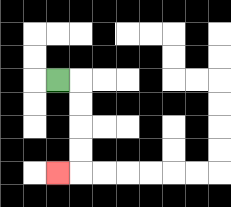{'start': '[2, 3]', 'end': '[2, 7]', 'path_directions': 'R,D,D,D,D,L', 'path_coordinates': '[[2, 3], [3, 3], [3, 4], [3, 5], [3, 6], [3, 7], [2, 7]]'}